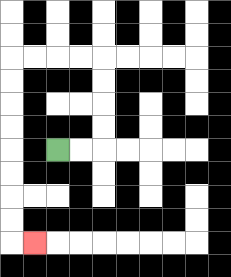{'start': '[2, 6]', 'end': '[1, 10]', 'path_directions': 'R,R,U,U,U,U,L,L,L,L,D,D,D,D,D,D,D,D,R', 'path_coordinates': '[[2, 6], [3, 6], [4, 6], [4, 5], [4, 4], [4, 3], [4, 2], [3, 2], [2, 2], [1, 2], [0, 2], [0, 3], [0, 4], [0, 5], [0, 6], [0, 7], [0, 8], [0, 9], [0, 10], [1, 10]]'}